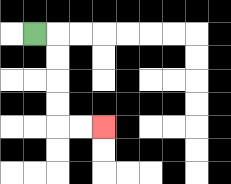{'start': '[1, 1]', 'end': '[4, 5]', 'path_directions': 'R,D,D,D,D,R,R', 'path_coordinates': '[[1, 1], [2, 1], [2, 2], [2, 3], [2, 4], [2, 5], [3, 5], [4, 5]]'}